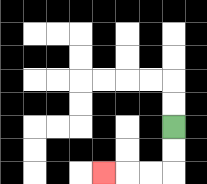{'start': '[7, 5]', 'end': '[4, 7]', 'path_directions': 'D,D,L,L,L', 'path_coordinates': '[[7, 5], [7, 6], [7, 7], [6, 7], [5, 7], [4, 7]]'}